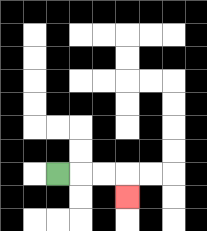{'start': '[2, 7]', 'end': '[5, 8]', 'path_directions': 'R,R,R,D', 'path_coordinates': '[[2, 7], [3, 7], [4, 7], [5, 7], [5, 8]]'}